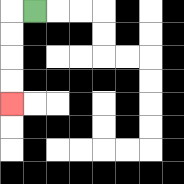{'start': '[1, 0]', 'end': '[0, 4]', 'path_directions': 'L,D,D,D,D', 'path_coordinates': '[[1, 0], [0, 0], [0, 1], [0, 2], [0, 3], [0, 4]]'}